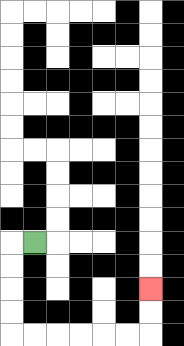{'start': '[1, 10]', 'end': '[6, 12]', 'path_directions': 'L,D,D,D,D,R,R,R,R,R,R,U,U', 'path_coordinates': '[[1, 10], [0, 10], [0, 11], [0, 12], [0, 13], [0, 14], [1, 14], [2, 14], [3, 14], [4, 14], [5, 14], [6, 14], [6, 13], [6, 12]]'}